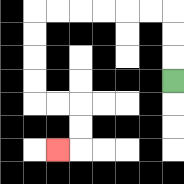{'start': '[7, 3]', 'end': '[2, 6]', 'path_directions': 'U,U,U,L,L,L,L,L,L,D,D,D,D,R,R,D,D,L', 'path_coordinates': '[[7, 3], [7, 2], [7, 1], [7, 0], [6, 0], [5, 0], [4, 0], [3, 0], [2, 0], [1, 0], [1, 1], [1, 2], [1, 3], [1, 4], [2, 4], [3, 4], [3, 5], [3, 6], [2, 6]]'}